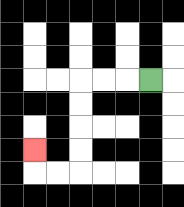{'start': '[6, 3]', 'end': '[1, 6]', 'path_directions': 'L,L,L,D,D,D,D,L,L,U', 'path_coordinates': '[[6, 3], [5, 3], [4, 3], [3, 3], [3, 4], [3, 5], [3, 6], [3, 7], [2, 7], [1, 7], [1, 6]]'}